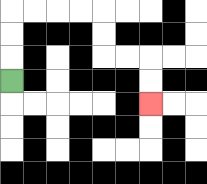{'start': '[0, 3]', 'end': '[6, 4]', 'path_directions': 'U,U,U,R,R,R,R,D,D,R,R,D,D', 'path_coordinates': '[[0, 3], [0, 2], [0, 1], [0, 0], [1, 0], [2, 0], [3, 0], [4, 0], [4, 1], [4, 2], [5, 2], [6, 2], [6, 3], [6, 4]]'}